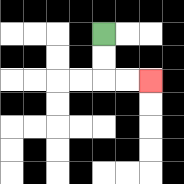{'start': '[4, 1]', 'end': '[6, 3]', 'path_directions': 'D,D,R,R', 'path_coordinates': '[[4, 1], [4, 2], [4, 3], [5, 3], [6, 3]]'}